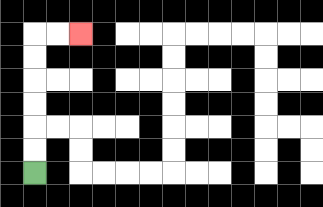{'start': '[1, 7]', 'end': '[3, 1]', 'path_directions': 'U,U,U,U,U,U,R,R', 'path_coordinates': '[[1, 7], [1, 6], [1, 5], [1, 4], [1, 3], [1, 2], [1, 1], [2, 1], [3, 1]]'}